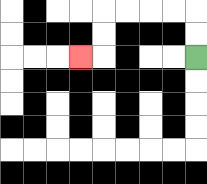{'start': '[8, 2]', 'end': '[3, 2]', 'path_directions': 'U,U,L,L,L,L,D,D,L', 'path_coordinates': '[[8, 2], [8, 1], [8, 0], [7, 0], [6, 0], [5, 0], [4, 0], [4, 1], [4, 2], [3, 2]]'}